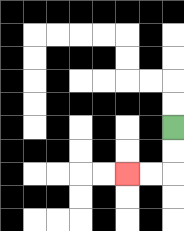{'start': '[7, 5]', 'end': '[5, 7]', 'path_directions': 'D,D,L,L', 'path_coordinates': '[[7, 5], [7, 6], [7, 7], [6, 7], [5, 7]]'}